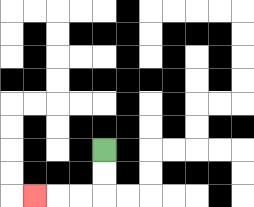{'start': '[4, 6]', 'end': '[1, 8]', 'path_directions': 'D,D,L,L,L', 'path_coordinates': '[[4, 6], [4, 7], [4, 8], [3, 8], [2, 8], [1, 8]]'}